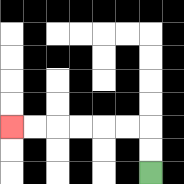{'start': '[6, 7]', 'end': '[0, 5]', 'path_directions': 'U,U,L,L,L,L,L,L', 'path_coordinates': '[[6, 7], [6, 6], [6, 5], [5, 5], [4, 5], [3, 5], [2, 5], [1, 5], [0, 5]]'}